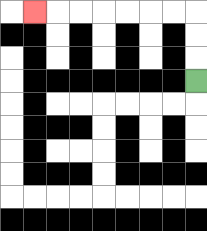{'start': '[8, 3]', 'end': '[1, 0]', 'path_directions': 'U,U,U,L,L,L,L,L,L,L', 'path_coordinates': '[[8, 3], [8, 2], [8, 1], [8, 0], [7, 0], [6, 0], [5, 0], [4, 0], [3, 0], [2, 0], [1, 0]]'}